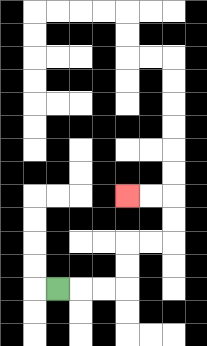{'start': '[2, 12]', 'end': '[5, 8]', 'path_directions': 'R,R,R,U,U,R,R,U,U,L,L', 'path_coordinates': '[[2, 12], [3, 12], [4, 12], [5, 12], [5, 11], [5, 10], [6, 10], [7, 10], [7, 9], [7, 8], [6, 8], [5, 8]]'}